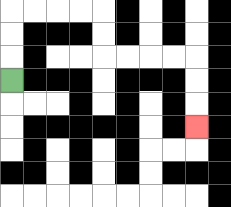{'start': '[0, 3]', 'end': '[8, 5]', 'path_directions': 'U,U,U,R,R,R,R,D,D,R,R,R,R,D,D,D', 'path_coordinates': '[[0, 3], [0, 2], [0, 1], [0, 0], [1, 0], [2, 0], [3, 0], [4, 0], [4, 1], [4, 2], [5, 2], [6, 2], [7, 2], [8, 2], [8, 3], [8, 4], [8, 5]]'}